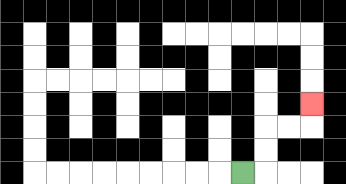{'start': '[10, 7]', 'end': '[13, 4]', 'path_directions': 'R,U,U,R,R,U', 'path_coordinates': '[[10, 7], [11, 7], [11, 6], [11, 5], [12, 5], [13, 5], [13, 4]]'}